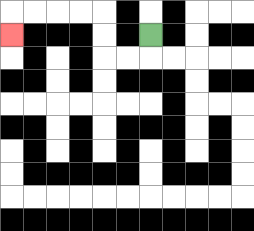{'start': '[6, 1]', 'end': '[0, 1]', 'path_directions': 'D,L,L,U,U,L,L,L,L,D', 'path_coordinates': '[[6, 1], [6, 2], [5, 2], [4, 2], [4, 1], [4, 0], [3, 0], [2, 0], [1, 0], [0, 0], [0, 1]]'}